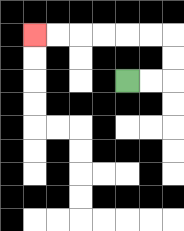{'start': '[5, 3]', 'end': '[1, 1]', 'path_directions': 'R,R,U,U,L,L,L,L,L,L', 'path_coordinates': '[[5, 3], [6, 3], [7, 3], [7, 2], [7, 1], [6, 1], [5, 1], [4, 1], [3, 1], [2, 1], [1, 1]]'}